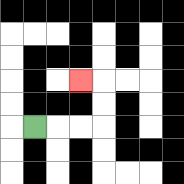{'start': '[1, 5]', 'end': '[3, 3]', 'path_directions': 'R,R,R,U,U,L', 'path_coordinates': '[[1, 5], [2, 5], [3, 5], [4, 5], [4, 4], [4, 3], [3, 3]]'}